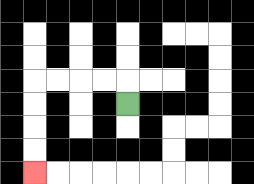{'start': '[5, 4]', 'end': '[1, 7]', 'path_directions': 'U,L,L,L,L,D,D,D,D', 'path_coordinates': '[[5, 4], [5, 3], [4, 3], [3, 3], [2, 3], [1, 3], [1, 4], [1, 5], [1, 6], [1, 7]]'}